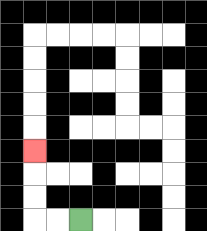{'start': '[3, 9]', 'end': '[1, 6]', 'path_directions': 'L,L,U,U,U', 'path_coordinates': '[[3, 9], [2, 9], [1, 9], [1, 8], [1, 7], [1, 6]]'}